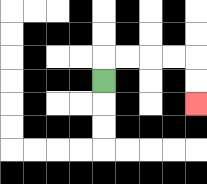{'start': '[4, 3]', 'end': '[8, 4]', 'path_directions': 'U,R,R,R,R,D,D', 'path_coordinates': '[[4, 3], [4, 2], [5, 2], [6, 2], [7, 2], [8, 2], [8, 3], [8, 4]]'}